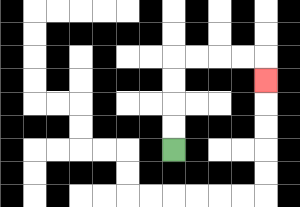{'start': '[7, 6]', 'end': '[11, 3]', 'path_directions': 'U,U,U,U,R,R,R,R,D', 'path_coordinates': '[[7, 6], [7, 5], [7, 4], [7, 3], [7, 2], [8, 2], [9, 2], [10, 2], [11, 2], [11, 3]]'}